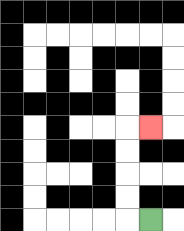{'start': '[6, 9]', 'end': '[6, 5]', 'path_directions': 'L,U,U,U,U,R', 'path_coordinates': '[[6, 9], [5, 9], [5, 8], [5, 7], [5, 6], [5, 5], [6, 5]]'}